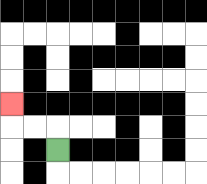{'start': '[2, 6]', 'end': '[0, 4]', 'path_directions': 'U,L,L,U', 'path_coordinates': '[[2, 6], [2, 5], [1, 5], [0, 5], [0, 4]]'}